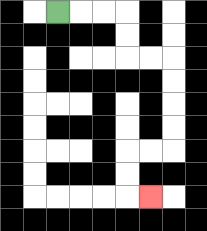{'start': '[2, 0]', 'end': '[6, 8]', 'path_directions': 'R,R,R,D,D,R,R,D,D,D,D,L,L,D,D,R', 'path_coordinates': '[[2, 0], [3, 0], [4, 0], [5, 0], [5, 1], [5, 2], [6, 2], [7, 2], [7, 3], [7, 4], [7, 5], [7, 6], [6, 6], [5, 6], [5, 7], [5, 8], [6, 8]]'}